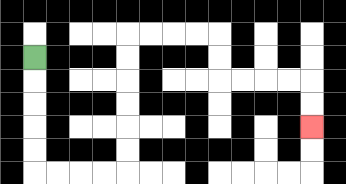{'start': '[1, 2]', 'end': '[13, 5]', 'path_directions': 'D,D,D,D,D,R,R,R,R,U,U,U,U,U,U,R,R,R,R,D,D,R,R,R,R,D,D', 'path_coordinates': '[[1, 2], [1, 3], [1, 4], [1, 5], [1, 6], [1, 7], [2, 7], [3, 7], [4, 7], [5, 7], [5, 6], [5, 5], [5, 4], [5, 3], [5, 2], [5, 1], [6, 1], [7, 1], [8, 1], [9, 1], [9, 2], [9, 3], [10, 3], [11, 3], [12, 3], [13, 3], [13, 4], [13, 5]]'}